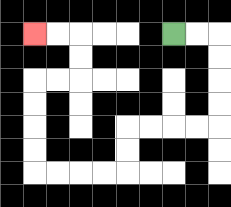{'start': '[7, 1]', 'end': '[1, 1]', 'path_directions': 'R,R,D,D,D,D,L,L,L,L,D,D,L,L,L,L,U,U,U,U,R,R,U,U,L,L', 'path_coordinates': '[[7, 1], [8, 1], [9, 1], [9, 2], [9, 3], [9, 4], [9, 5], [8, 5], [7, 5], [6, 5], [5, 5], [5, 6], [5, 7], [4, 7], [3, 7], [2, 7], [1, 7], [1, 6], [1, 5], [1, 4], [1, 3], [2, 3], [3, 3], [3, 2], [3, 1], [2, 1], [1, 1]]'}